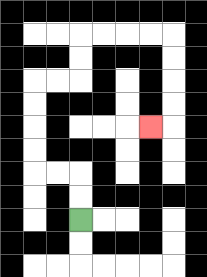{'start': '[3, 9]', 'end': '[6, 5]', 'path_directions': 'U,U,L,L,U,U,U,U,R,R,U,U,R,R,R,R,D,D,D,D,L', 'path_coordinates': '[[3, 9], [3, 8], [3, 7], [2, 7], [1, 7], [1, 6], [1, 5], [1, 4], [1, 3], [2, 3], [3, 3], [3, 2], [3, 1], [4, 1], [5, 1], [6, 1], [7, 1], [7, 2], [7, 3], [7, 4], [7, 5], [6, 5]]'}